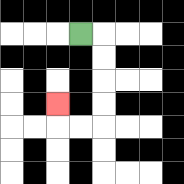{'start': '[3, 1]', 'end': '[2, 4]', 'path_directions': 'R,D,D,D,D,L,L,U', 'path_coordinates': '[[3, 1], [4, 1], [4, 2], [4, 3], [4, 4], [4, 5], [3, 5], [2, 5], [2, 4]]'}